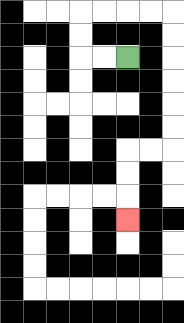{'start': '[5, 2]', 'end': '[5, 9]', 'path_directions': 'L,L,U,U,R,R,R,R,D,D,D,D,D,D,L,L,D,D,D', 'path_coordinates': '[[5, 2], [4, 2], [3, 2], [3, 1], [3, 0], [4, 0], [5, 0], [6, 0], [7, 0], [7, 1], [7, 2], [7, 3], [7, 4], [7, 5], [7, 6], [6, 6], [5, 6], [5, 7], [5, 8], [5, 9]]'}